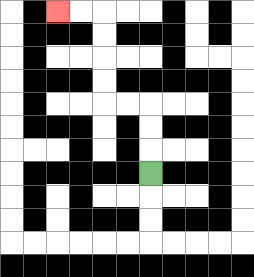{'start': '[6, 7]', 'end': '[2, 0]', 'path_directions': 'U,U,U,L,L,U,U,U,U,L,L', 'path_coordinates': '[[6, 7], [6, 6], [6, 5], [6, 4], [5, 4], [4, 4], [4, 3], [4, 2], [4, 1], [4, 0], [3, 0], [2, 0]]'}